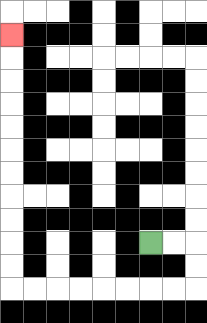{'start': '[6, 10]', 'end': '[0, 1]', 'path_directions': 'R,R,D,D,L,L,L,L,L,L,L,L,U,U,U,U,U,U,U,U,U,U,U', 'path_coordinates': '[[6, 10], [7, 10], [8, 10], [8, 11], [8, 12], [7, 12], [6, 12], [5, 12], [4, 12], [3, 12], [2, 12], [1, 12], [0, 12], [0, 11], [0, 10], [0, 9], [0, 8], [0, 7], [0, 6], [0, 5], [0, 4], [0, 3], [0, 2], [0, 1]]'}